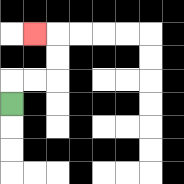{'start': '[0, 4]', 'end': '[1, 1]', 'path_directions': 'U,R,R,U,U,L', 'path_coordinates': '[[0, 4], [0, 3], [1, 3], [2, 3], [2, 2], [2, 1], [1, 1]]'}